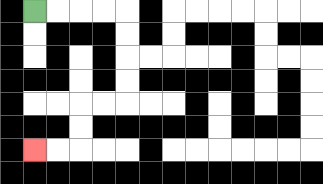{'start': '[1, 0]', 'end': '[1, 6]', 'path_directions': 'R,R,R,R,D,D,D,D,L,L,D,D,L,L', 'path_coordinates': '[[1, 0], [2, 0], [3, 0], [4, 0], [5, 0], [5, 1], [5, 2], [5, 3], [5, 4], [4, 4], [3, 4], [3, 5], [3, 6], [2, 6], [1, 6]]'}